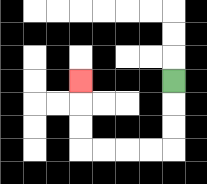{'start': '[7, 3]', 'end': '[3, 3]', 'path_directions': 'D,D,D,L,L,L,L,U,U,U', 'path_coordinates': '[[7, 3], [7, 4], [7, 5], [7, 6], [6, 6], [5, 6], [4, 6], [3, 6], [3, 5], [3, 4], [3, 3]]'}